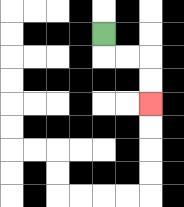{'start': '[4, 1]', 'end': '[6, 4]', 'path_directions': 'D,R,R,D,D', 'path_coordinates': '[[4, 1], [4, 2], [5, 2], [6, 2], [6, 3], [6, 4]]'}